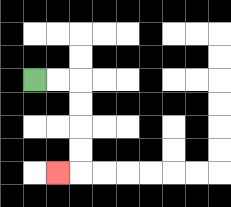{'start': '[1, 3]', 'end': '[2, 7]', 'path_directions': 'R,R,D,D,D,D,L', 'path_coordinates': '[[1, 3], [2, 3], [3, 3], [3, 4], [3, 5], [3, 6], [3, 7], [2, 7]]'}